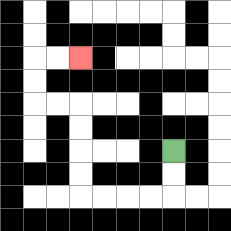{'start': '[7, 6]', 'end': '[3, 2]', 'path_directions': 'D,D,L,L,L,L,U,U,U,U,L,L,U,U,R,R', 'path_coordinates': '[[7, 6], [7, 7], [7, 8], [6, 8], [5, 8], [4, 8], [3, 8], [3, 7], [3, 6], [3, 5], [3, 4], [2, 4], [1, 4], [1, 3], [1, 2], [2, 2], [3, 2]]'}